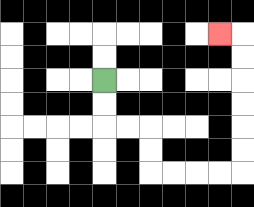{'start': '[4, 3]', 'end': '[9, 1]', 'path_directions': 'D,D,R,R,D,D,R,R,R,R,U,U,U,U,U,U,L', 'path_coordinates': '[[4, 3], [4, 4], [4, 5], [5, 5], [6, 5], [6, 6], [6, 7], [7, 7], [8, 7], [9, 7], [10, 7], [10, 6], [10, 5], [10, 4], [10, 3], [10, 2], [10, 1], [9, 1]]'}